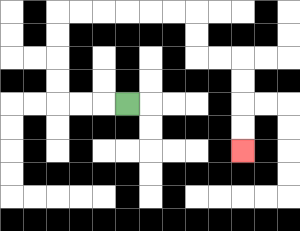{'start': '[5, 4]', 'end': '[10, 6]', 'path_directions': 'L,L,L,U,U,U,U,R,R,R,R,R,R,D,D,R,R,D,D,D,D', 'path_coordinates': '[[5, 4], [4, 4], [3, 4], [2, 4], [2, 3], [2, 2], [2, 1], [2, 0], [3, 0], [4, 0], [5, 0], [6, 0], [7, 0], [8, 0], [8, 1], [8, 2], [9, 2], [10, 2], [10, 3], [10, 4], [10, 5], [10, 6]]'}